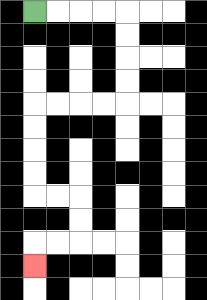{'start': '[1, 0]', 'end': '[1, 11]', 'path_directions': 'R,R,R,R,D,D,D,D,L,L,L,L,D,D,D,D,R,R,D,D,L,L,D', 'path_coordinates': '[[1, 0], [2, 0], [3, 0], [4, 0], [5, 0], [5, 1], [5, 2], [5, 3], [5, 4], [4, 4], [3, 4], [2, 4], [1, 4], [1, 5], [1, 6], [1, 7], [1, 8], [2, 8], [3, 8], [3, 9], [3, 10], [2, 10], [1, 10], [1, 11]]'}